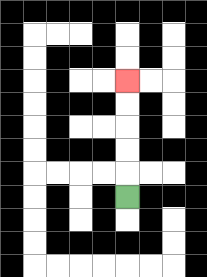{'start': '[5, 8]', 'end': '[5, 3]', 'path_directions': 'U,U,U,U,U', 'path_coordinates': '[[5, 8], [5, 7], [5, 6], [5, 5], [5, 4], [5, 3]]'}